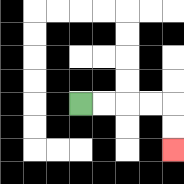{'start': '[3, 4]', 'end': '[7, 6]', 'path_directions': 'R,R,R,R,D,D', 'path_coordinates': '[[3, 4], [4, 4], [5, 4], [6, 4], [7, 4], [7, 5], [7, 6]]'}